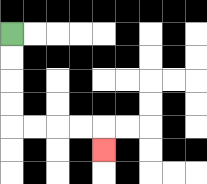{'start': '[0, 1]', 'end': '[4, 6]', 'path_directions': 'D,D,D,D,R,R,R,R,D', 'path_coordinates': '[[0, 1], [0, 2], [0, 3], [0, 4], [0, 5], [1, 5], [2, 5], [3, 5], [4, 5], [4, 6]]'}